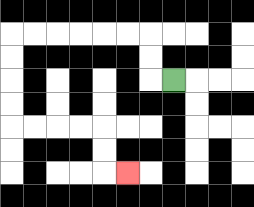{'start': '[7, 3]', 'end': '[5, 7]', 'path_directions': 'L,U,U,L,L,L,L,L,L,D,D,D,D,R,R,R,R,D,D,R', 'path_coordinates': '[[7, 3], [6, 3], [6, 2], [6, 1], [5, 1], [4, 1], [3, 1], [2, 1], [1, 1], [0, 1], [0, 2], [0, 3], [0, 4], [0, 5], [1, 5], [2, 5], [3, 5], [4, 5], [4, 6], [4, 7], [5, 7]]'}